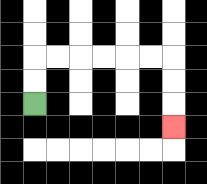{'start': '[1, 4]', 'end': '[7, 5]', 'path_directions': 'U,U,R,R,R,R,R,R,D,D,D', 'path_coordinates': '[[1, 4], [1, 3], [1, 2], [2, 2], [3, 2], [4, 2], [5, 2], [6, 2], [7, 2], [7, 3], [7, 4], [7, 5]]'}